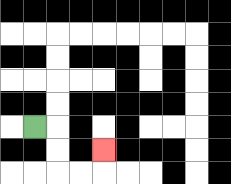{'start': '[1, 5]', 'end': '[4, 6]', 'path_directions': 'R,D,D,R,R,U', 'path_coordinates': '[[1, 5], [2, 5], [2, 6], [2, 7], [3, 7], [4, 7], [4, 6]]'}